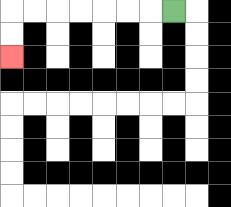{'start': '[7, 0]', 'end': '[0, 2]', 'path_directions': 'L,L,L,L,L,L,L,D,D', 'path_coordinates': '[[7, 0], [6, 0], [5, 0], [4, 0], [3, 0], [2, 0], [1, 0], [0, 0], [0, 1], [0, 2]]'}